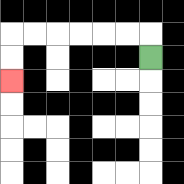{'start': '[6, 2]', 'end': '[0, 3]', 'path_directions': 'U,L,L,L,L,L,L,D,D', 'path_coordinates': '[[6, 2], [6, 1], [5, 1], [4, 1], [3, 1], [2, 1], [1, 1], [0, 1], [0, 2], [0, 3]]'}